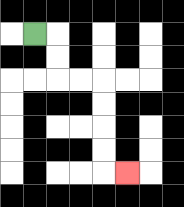{'start': '[1, 1]', 'end': '[5, 7]', 'path_directions': 'R,D,D,R,R,D,D,D,D,R', 'path_coordinates': '[[1, 1], [2, 1], [2, 2], [2, 3], [3, 3], [4, 3], [4, 4], [4, 5], [4, 6], [4, 7], [5, 7]]'}